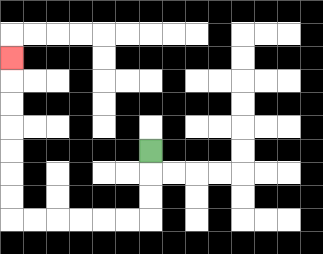{'start': '[6, 6]', 'end': '[0, 2]', 'path_directions': 'D,D,D,L,L,L,L,L,L,U,U,U,U,U,U,U', 'path_coordinates': '[[6, 6], [6, 7], [6, 8], [6, 9], [5, 9], [4, 9], [3, 9], [2, 9], [1, 9], [0, 9], [0, 8], [0, 7], [0, 6], [0, 5], [0, 4], [0, 3], [0, 2]]'}